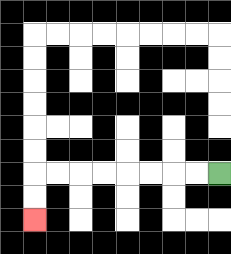{'start': '[9, 7]', 'end': '[1, 9]', 'path_directions': 'L,L,L,L,L,L,L,L,D,D', 'path_coordinates': '[[9, 7], [8, 7], [7, 7], [6, 7], [5, 7], [4, 7], [3, 7], [2, 7], [1, 7], [1, 8], [1, 9]]'}